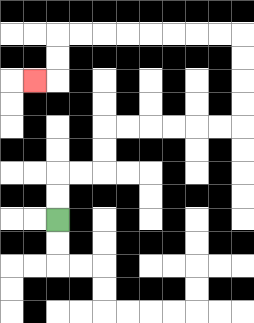{'start': '[2, 9]', 'end': '[1, 3]', 'path_directions': 'U,U,R,R,U,U,R,R,R,R,R,R,U,U,U,U,L,L,L,L,L,L,L,L,D,D,L', 'path_coordinates': '[[2, 9], [2, 8], [2, 7], [3, 7], [4, 7], [4, 6], [4, 5], [5, 5], [6, 5], [7, 5], [8, 5], [9, 5], [10, 5], [10, 4], [10, 3], [10, 2], [10, 1], [9, 1], [8, 1], [7, 1], [6, 1], [5, 1], [4, 1], [3, 1], [2, 1], [2, 2], [2, 3], [1, 3]]'}